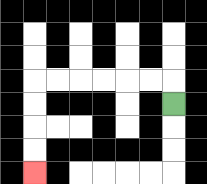{'start': '[7, 4]', 'end': '[1, 7]', 'path_directions': 'U,L,L,L,L,L,L,D,D,D,D', 'path_coordinates': '[[7, 4], [7, 3], [6, 3], [5, 3], [4, 3], [3, 3], [2, 3], [1, 3], [1, 4], [1, 5], [1, 6], [1, 7]]'}